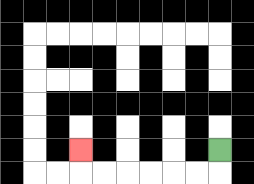{'start': '[9, 6]', 'end': '[3, 6]', 'path_directions': 'D,L,L,L,L,L,L,U', 'path_coordinates': '[[9, 6], [9, 7], [8, 7], [7, 7], [6, 7], [5, 7], [4, 7], [3, 7], [3, 6]]'}